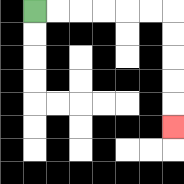{'start': '[1, 0]', 'end': '[7, 5]', 'path_directions': 'R,R,R,R,R,R,D,D,D,D,D', 'path_coordinates': '[[1, 0], [2, 0], [3, 0], [4, 0], [5, 0], [6, 0], [7, 0], [7, 1], [7, 2], [7, 3], [7, 4], [7, 5]]'}